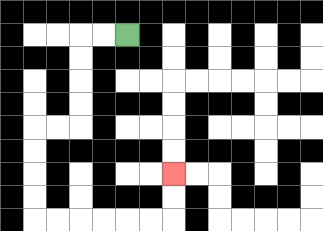{'start': '[5, 1]', 'end': '[7, 7]', 'path_directions': 'L,L,D,D,D,D,L,L,D,D,D,D,R,R,R,R,R,R,U,U', 'path_coordinates': '[[5, 1], [4, 1], [3, 1], [3, 2], [3, 3], [3, 4], [3, 5], [2, 5], [1, 5], [1, 6], [1, 7], [1, 8], [1, 9], [2, 9], [3, 9], [4, 9], [5, 9], [6, 9], [7, 9], [7, 8], [7, 7]]'}